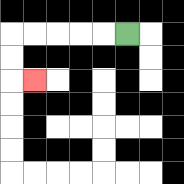{'start': '[5, 1]', 'end': '[1, 3]', 'path_directions': 'L,L,L,L,L,D,D,R', 'path_coordinates': '[[5, 1], [4, 1], [3, 1], [2, 1], [1, 1], [0, 1], [0, 2], [0, 3], [1, 3]]'}